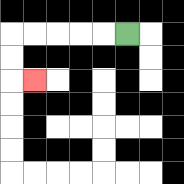{'start': '[5, 1]', 'end': '[1, 3]', 'path_directions': 'L,L,L,L,L,D,D,R', 'path_coordinates': '[[5, 1], [4, 1], [3, 1], [2, 1], [1, 1], [0, 1], [0, 2], [0, 3], [1, 3]]'}